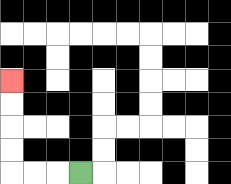{'start': '[3, 7]', 'end': '[0, 3]', 'path_directions': 'L,L,L,U,U,U,U', 'path_coordinates': '[[3, 7], [2, 7], [1, 7], [0, 7], [0, 6], [0, 5], [0, 4], [0, 3]]'}